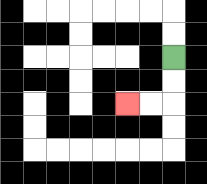{'start': '[7, 2]', 'end': '[5, 4]', 'path_directions': 'D,D,L,L', 'path_coordinates': '[[7, 2], [7, 3], [7, 4], [6, 4], [5, 4]]'}